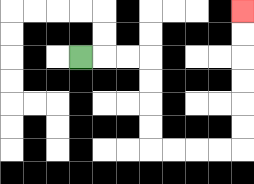{'start': '[3, 2]', 'end': '[10, 0]', 'path_directions': 'R,R,R,D,D,D,D,R,R,R,R,U,U,U,U,U,U', 'path_coordinates': '[[3, 2], [4, 2], [5, 2], [6, 2], [6, 3], [6, 4], [6, 5], [6, 6], [7, 6], [8, 6], [9, 6], [10, 6], [10, 5], [10, 4], [10, 3], [10, 2], [10, 1], [10, 0]]'}